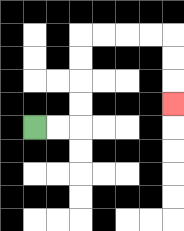{'start': '[1, 5]', 'end': '[7, 4]', 'path_directions': 'R,R,U,U,U,U,R,R,R,R,D,D,D', 'path_coordinates': '[[1, 5], [2, 5], [3, 5], [3, 4], [3, 3], [3, 2], [3, 1], [4, 1], [5, 1], [6, 1], [7, 1], [7, 2], [7, 3], [7, 4]]'}